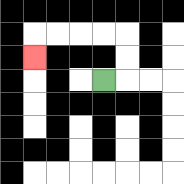{'start': '[4, 3]', 'end': '[1, 2]', 'path_directions': 'R,U,U,L,L,L,L,D', 'path_coordinates': '[[4, 3], [5, 3], [5, 2], [5, 1], [4, 1], [3, 1], [2, 1], [1, 1], [1, 2]]'}